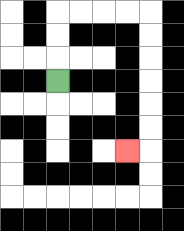{'start': '[2, 3]', 'end': '[5, 6]', 'path_directions': 'U,U,U,R,R,R,R,D,D,D,D,D,D,L', 'path_coordinates': '[[2, 3], [2, 2], [2, 1], [2, 0], [3, 0], [4, 0], [5, 0], [6, 0], [6, 1], [6, 2], [6, 3], [6, 4], [6, 5], [6, 6], [5, 6]]'}